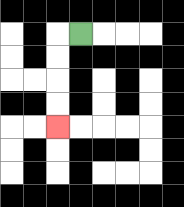{'start': '[3, 1]', 'end': '[2, 5]', 'path_directions': 'L,D,D,D,D', 'path_coordinates': '[[3, 1], [2, 1], [2, 2], [2, 3], [2, 4], [2, 5]]'}